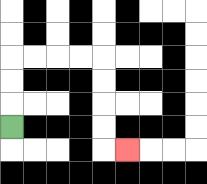{'start': '[0, 5]', 'end': '[5, 6]', 'path_directions': 'U,U,U,R,R,R,R,D,D,D,D,R', 'path_coordinates': '[[0, 5], [0, 4], [0, 3], [0, 2], [1, 2], [2, 2], [3, 2], [4, 2], [4, 3], [4, 4], [4, 5], [4, 6], [5, 6]]'}